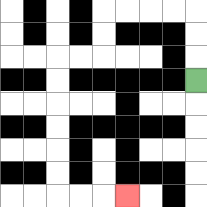{'start': '[8, 3]', 'end': '[5, 8]', 'path_directions': 'U,U,U,L,L,L,L,D,D,L,L,D,D,D,D,D,D,R,R,R', 'path_coordinates': '[[8, 3], [8, 2], [8, 1], [8, 0], [7, 0], [6, 0], [5, 0], [4, 0], [4, 1], [4, 2], [3, 2], [2, 2], [2, 3], [2, 4], [2, 5], [2, 6], [2, 7], [2, 8], [3, 8], [4, 8], [5, 8]]'}